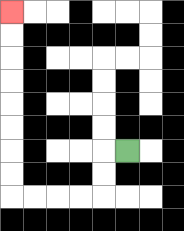{'start': '[5, 6]', 'end': '[0, 0]', 'path_directions': 'L,D,D,L,L,L,L,U,U,U,U,U,U,U,U', 'path_coordinates': '[[5, 6], [4, 6], [4, 7], [4, 8], [3, 8], [2, 8], [1, 8], [0, 8], [0, 7], [0, 6], [0, 5], [0, 4], [0, 3], [0, 2], [0, 1], [0, 0]]'}